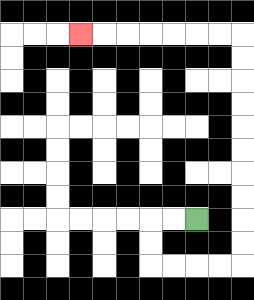{'start': '[8, 9]', 'end': '[3, 1]', 'path_directions': 'L,L,D,D,R,R,R,R,U,U,U,U,U,U,U,U,U,U,L,L,L,L,L,L,L', 'path_coordinates': '[[8, 9], [7, 9], [6, 9], [6, 10], [6, 11], [7, 11], [8, 11], [9, 11], [10, 11], [10, 10], [10, 9], [10, 8], [10, 7], [10, 6], [10, 5], [10, 4], [10, 3], [10, 2], [10, 1], [9, 1], [8, 1], [7, 1], [6, 1], [5, 1], [4, 1], [3, 1]]'}